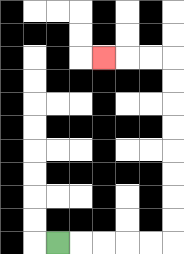{'start': '[2, 10]', 'end': '[4, 2]', 'path_directions': 'R,R,R,R,R,U,U,U,U,U,U,U,U,L,L,L', 'path_coordinates': '[[2, 10], [3, 10], [4, 10], [5, 10], [6, 10], [7, 10], [7, 9], [7, 8], [7, 7], [7, 6], [7, 5], [7, 4], [7, 3], [7, 2], [6, 2], [5, 2], [4, 2]]'}